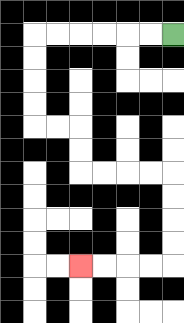{'start': '[7, 1]', 'end': '[3, 11]', 'path_directions': 'L,L,L,L,L,L,D,D,D,D,R,R,D,D,R,R,R,R,D,D,D,D,L,L,L,L', 'path_coordinates': '[[7, 1], [6, 1], [5, 1], [4, 1], [3, 1], [2, 1], [1, 1], [1, 2], [1, 3], [1, 4], [1, 5], [2, 5], [3, 5], [3, 6], [3, 7], [4, 7], [5, 7], [6, 7], [7, 7], [7, 8], [7, 9], [7, 10], [7, 11], [6, 11], [5, 11], [4, 11], [3, 11]]'}